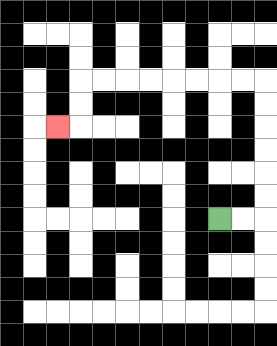{'start': '[9, 9]', 'end': '[2, 5]', 'path_directions': 'R,R,U,U,U,U,U,U,L,L,L,L,L,L,L,L,D,D,L', 'path_coordinates': '[[9, 9], [10, 9], [11, 9], [11, 8], [11, 7], [11, 6], [11, 5], [11, 4], [11, 3], [10, 3], [9, 3], [8, 3], [7, 3], [6, 3], [5, 3], [4, 3], [3, 3], [3, 4], [3, 5], [2, 5]]'}